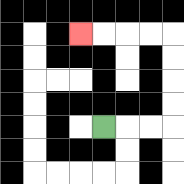{'start': '[4, 5]', 'end': '[3, 1]', 'path_directions': 'R,R,R,U,U,U,U,L,L,L,L', 'path_coordinates': '[[4, 5], [5, 5], [6, 5], [7, 5], [7, 4], [7, 3], [7, 2], [7, 1], [6, 1], [5, 1], [4, 1], [3, 1]]'}